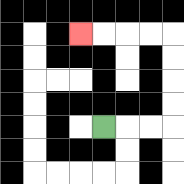{'start': '[4, 5]', 'end': '[3, 1]', 'path_directions': 'R,R,R,U,U,U,U,L,L,L,L', 'path_coordinates': '[[4, 5], [5, 5], [6, 5], [7, 5], [7, 4], [7, 3], [7, 2], [7, 1], [6, 1], [5, 1], [4, 1], [3, 1]]'}